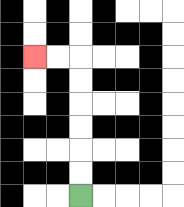{'start': '[3, 8]', 'end': '[1, 2]', 'path_directions': 'U,U,U,U,U,U,L,L', 'path_coordinates': '[[3, 8], [3, 7], [3, 6], [3, 5], [3, 4], [3, 3], [3, 2], [2, 2], [1, 2]]'}